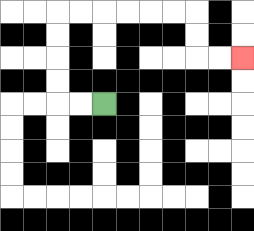{'start': '[4, 4]', 'end': '[10, 2]', 'path_directions': 'L,L,U,U,U,U,R,R,R,R,R,R,D,D,R,R', 'path_coordinates': '[[4, 4], [3, 4], [2, 4], [2, 3], [2, 2], [2, 1], [2, 0], [3, 0], [4, 0], [5, 0], [6, 0], [7, 0], [8, 0], [8, 1], [8, 2], [9, 2], [10, 2]]'}